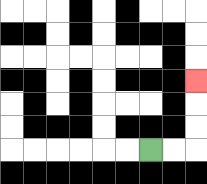{'start': '[6, 6]', 'end': '[8, 3]', 'path_directions': 'R,R,U,U,U', 'path_coordinates': '[[6, 6], [7, 6], [8, 6], [8, 5], [8, 4], [8, 3]]'}